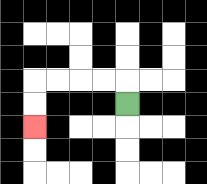{'start': '[5, 4]', 'end': '[1, 5]', 'path_directions': 'U,L,L,L,L,D,D', 'path_coordinates': '[[5, 4], [5, 3], [4, 3], [3, 3], [2, 3], [1, 3], [1, 4], [1, 5]]'}